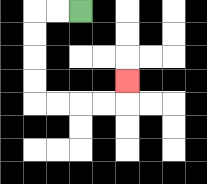{'start': '[3, 0]', 'end': '[5, 3]', 'path_directions': 'L,L,D,D,D,D,R,R,R,R,U', 'path_coordinates': '[[3, 0], [2, 0], [1, 0], [1, 1], [1, 2], [1, 3], [1, 4], [2, 4], [3, 4], [4, 4], [5, 4], [5, 3]]'}